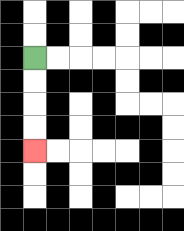{'start': '[1, 2]', 'end': '[1, 6]', 'path_directions': 'D,D,D,D', 'path_coordinates': '[[1, 2], [1, 3], [1, 4], [1, 5], [1, 6]]'}